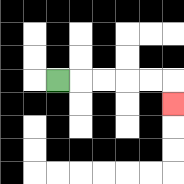{'start': '[2, 3]', 'end': '[7, 4]', 'path_directions': 'R,R,R,R,R,D', 'path_coordinates': '[[2, 3], [3, 3], [4, 3], [5, 3], [6, 3], [7, 3], [7, 4]]'}